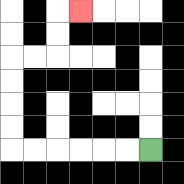{'start': '[6, 6]', 'end': '[3, 0]', 'path_directions': 'L,L,L,L,L,L,U,U,U,U,R,R,U,U,R', 'path_coordinates': '[[6, 6], [5, 6], [4, 6], [3, 6], [2, 6], [1, 6], [0, 6], [0, 5], [0, 4], [0, 3], [0, 2], [1, 2], [2, 2], [2, 1], [2, 0], [3, 0]]'}